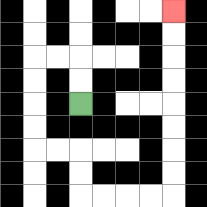{'start': '[3, 4]', 'end': '[7, 0]', 'path_directions': 'U,U,L,L,D,D,D,D,R,R,D,D,R,R,R,R,U,U,U,U,U,U,U,U', 'path_coordinates': '[[3, 4], [3, 3], [3, 2], [2, 2], [1, 2], [1, 3], [1, 4], [1, 5], [1, 6], [2, 6], [3, 6], [3, 7], [3, 8], [4, 8], [5, 8], [6, 8], [7, 8], [7, 7], [7, 6], [7, 5], [7, 4], [7, 3], [7, 2], [7, 1], [7, 0]]'}